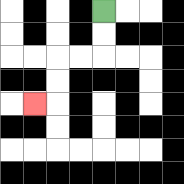{'start': '[4, 0]', 'end': '[1, 4]', 'path_directions': 'D,D,L,L,D,D,L', 'path_coordinates': '[[4, 0], [4, 1], [4, 2], [3, 2], [2, 2], [2, 3], [2, 4], [1, 4]]'}